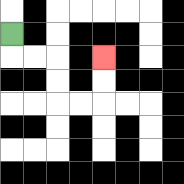{'start': '[0, 1]', 'end': '[4, 2]', 'path_directions': 'D,R,R,D,D,R,R,U,U', 'path_coordinates': '[[0, 1], [0, 2], [1, 2], [2, 2], [2, 3], [2, 4], [3, 4], [4, 4], [4, 3], [4, 2]]'}